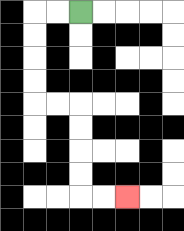{'start': '[3, 0]', 'end': '[5, 8]', 'path_directions': 'L,L,D,D,D,D,R,R,D,D,D,D,R,R', 'path_coordinates': '[[3, 0], [2, 0], [1, 0], [1, 1], [1, 2], [1, 3], [1, 4], [2, 4], [3, 4], [3, 5], [3, 6], [3, 7], [3, 8], [4, 8], [5, 8]]'}